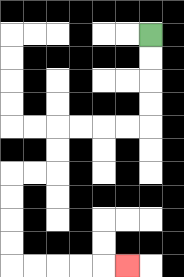{'start': '[6, 1]', 'end': '[5, 11]', 'path_directions': 'D,D,D,D,L,L,L,L,D,D,L,L,D,D,D,D,R,R,R,R,R', 'path_coordinates': '[[6, 1], [6, 2], [6, 3], [6, 4], [6, 5], [5, 5], [4, 5], [3, 5], [2, 5], [2, 6], [2, 7], [1, 7], [0, 7], [0, 8], [0, 9], [0, 10], [0, 11], [1, 11], [2, 11], [3, 11], [4, 11], [5, 11]]'}